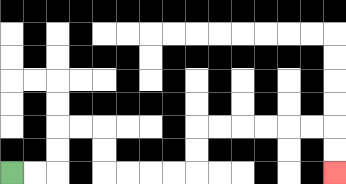{'start': '[0, 7]', 'end': '[14, 7]', 'path_directions': 'R,R,U,U,R,R,D,D,R,R,R,R,U,U,R,R,R,R,R,R,D,D', 'path_coordinates': '[[0, 7], [1, 7], [2, 7], [2, 6], [2, 5], [3, 5], [4, 5], [4, 6], [4, 7], [5, 7], [6, 7], [7, 7], [8, 7], [8, 6], [8, 5], [9, 5], [10, 5], [11, 5], [12, 5], [13, 5], [14, 5], [14, 6], [14, 7]]'}